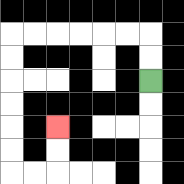{'start': '[6, 3]', 'end': '[2, 5]', 'path_directions': 'U,U,L,L,L,L,L,L,D,D,D,D,D,D,R,R,U,U', 'path_coordinates': '[[6, 3], [6, 2], [6, 1], [5, 1], [4, 1], [3, 1], [2, 1], [1, 1], [0, 1], [0, 2], [0, 3], [0, 4], [0, 5], [0, 6], [0, 7], [1, 7], [2, 7], [2, 6], [2, 5]]'}